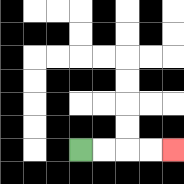{'start': '[3, 6]', 'end': '[7, 6]', 'path_directions': 'R,R,R,R', 'path_coordinates': '[[3, 6], [4, 6], [5, 6], [6, 6], [7, 6]]'}